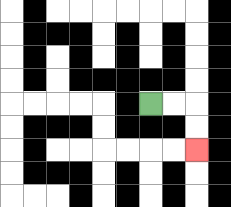{'start': '[6, 4]', 'end': '[8, 6]', 'path_directions': 'R,R,D,D', 'path_coordinates': '[[6, 4], [7, 4], [8, 4], [8, 5], [8, 6]]'}